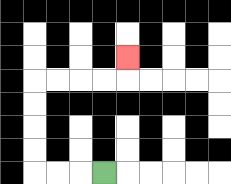{'start': '[4, 7]', 'end': '[5, 2]', 'path_directions': 'L,L,L,U,U,U,U,R,R,R,R,U', 'path_coordinates': '[[4, 7], [3, 7], [2, 7], [1, 7], [1, 6], [1, 5], [1, 4], [1, 3], [2, 3], [3, 3], [4, 3], [5, 3], [5, 2]]'}